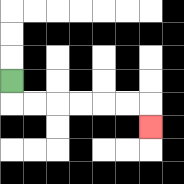{'start': '[0, 3]', 'end': '[6, 5]', 'path_directions': 'D,R,R,R,R,R,R,D', 'path_coordinates': '[[0, 3], [0, 4], [1, 4], [2, 4], [3, 4], [4, 4], [5, 4], [6, 4], [6, 5]]'}